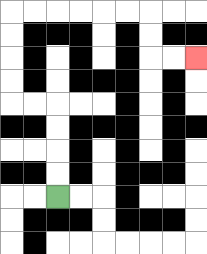{'start': '[2, 8]', 'end': '[8, 2]', 'path_directions': 'U,U,U,U,L,L,U,U,U,U,R,R,R,R,R,R,D,D,R,R', 'path_coordinates': '[[2, 8], [2, 7], [2, 6], [2, 5], [2, 4], [1, 4], [0, 4], [0, 3], [0, 2], [0, 1], [0, 0], [1, 0], [2, 0], [3, 0], [4, 0], [5, 0], [6, 0], [6, 1], [6, 2], [7, 2], [8, 2]]'}